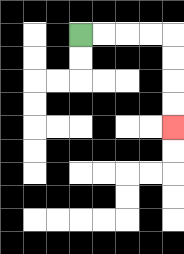{'start': '[3, 1]', 'end': '[7, 5]', 'path_directions': 'R,R,R,R,D,D,D,D', 'path_coordinates': '[[3, 1], [4, 1], [5, 1], [6, 1], [7, 1], [7, 2], [7, 3], [7, 4], [7, 5]]'}